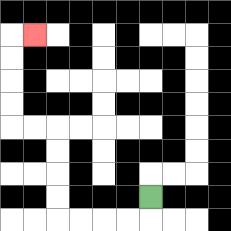{'start': '[6, 8]', 'end': '[1, 1]', 'path_directions': 'D,L,L,L,L,U,U,U,U,L,L,U,U,U,U,R', 'path_coordinates': '[[6, 8], [6, 9], [5, 9], [4, 9], [3, 9], [2, 9], [2, 8], [2, 7], [2, 6], [2, 5], [1, 5], [0, 5], [0, 4], [0, 3], [0, 2], [0, 1], [1, 1]]'}